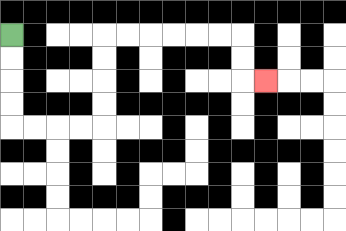{'start': '[0, 1]', 'end': '[11, 3]', 'path_directions': 'D,D,D,D,R,R,R,R,U,U,U,U,R,R,R,R,R,R,D,D,R', 'path_coordinates': '[[0, 1], [0, 2], [0, 3], [0, 4], [0, 5], [1, 5], [2, 5], [3, 5], [4, 5], [4, 4], [4, 3], [4, 2], [4, 1], [5, 1], [6, 1], [7, 1], [8, 1], [9, 1], [10, 1], [10, 2], [10, 3], [11, 3]]'}